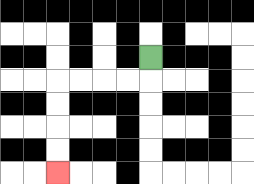{'start': '[6, 2]', 'end': '[2, 7]', 'path_directions': 'D,L,L,L,L,D,D,D,D', 'path_coordinates': '[[6, 2], [6, 3], [5, 3], [4, 3], [3, 3], [2, 3], [2, 4], [2, 5], [2, 6], [2, 7]]'}